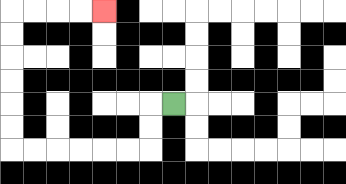{'start': '[7, 4]', 'end': '[4, 0]', 'path_directions': 'L,D,D,L,L,L,L,L,L,U,U,U,U,U,U,R,R,R,R', 'path_coordinates': '[[7, 4], [6, 4], [6, 5], [6, 6], [5, 6], [4, 6], [3, 6], [2, 6], [1, 6], [0, 6], [0, 5], [0, 4], [0, 3], [0, 2], [0, 1], [0, 0], [1, 0], [2, 0], [3, 0], [4, 0]]'}